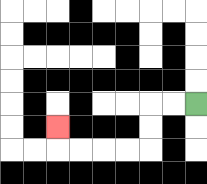{'start': '[8, 4]', 'end': '[2, 5]', 'path_directions': 'L,L,D,D,L,L,L,L,U', 'path_coordinates': '[[8, 4], [7, 4], [6, 4], [6, 5], [6, 6], [5, 6], [4, 6], [3, 6], [2, 6], [2, 5]]'}